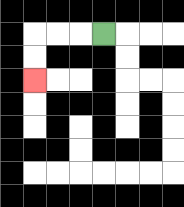{'start': '[4, 1]', 'end': '[1, 3]', 'path_directions': 'L,L,L,D,D', 'path_coordinates': '[[4, 1], [3, 1], [2, 1], [1, 1], [1, 2], [1, 3]]'}